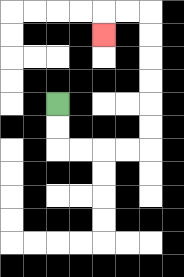{'start': '[2, 4]', 'end': '[4, 1]', 'path_directions': 'D,D,R,R,R,R,U,U,U,U,U,U,L,L,D', 'path_coordinates': '[[2, 4], [2, 5], [2, 6], [3, 6], [4, 6], [5, 6], [6, 6], [6, 5], [6, 4], [6, 3], [6, 2], [6, 1], [6, 0], [5, 0], [4, 0], [4, 1]]'}